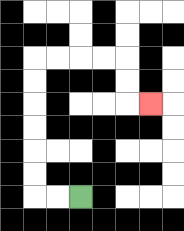{'start': '[3, 8]', 'end': '[6, 4]', 'path_directions': 'L,L,U,U,U,U,U,U,R,R,R,R,D,D,R', 'path_coordinates': '[[3, 8], [2, 8], [1, 8], [1, 7], [1, 6], [1, 5], [1, 4], [1, 3], [1, 2], [2, 2], [3, 2], [4, 2], [5, 2], [5, 3], [5, 4], [6, 4]]'}